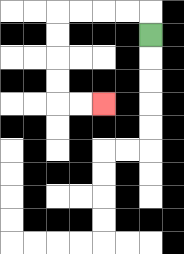{'start': '[6, 1]', 'end': '[4, 4]', 'path_directions': 'U,L,L,L,L,D,D,D,D,R,R', 'path_coordinates': '[[6, 1], [6, 0], [5, 0], [4, 0], [3, 0], [2, 0], [2, 1], [2, 2], [2, 3], [2, 4], [3, 4], [4, 4]]'}